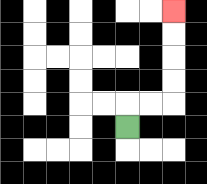{'start': '[5, 5]', 'end': '[7, 0]', 'path_directions': 'U,R,R,U,U,U,U', 'path_coordinates': '[[5, 5], [5, 4], [6, 4], [7, 4], [7, 3], [7, 2], [7, 1], [7, 0]]'}